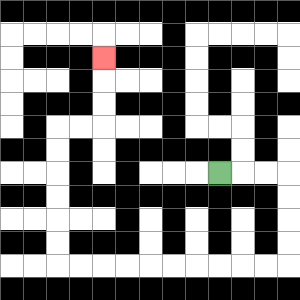{'start': '[9, 7]', 'end': '[4, 2]', 'path_directions': 'R,R,R,D,D,D,D,L,L,L,L,L,L,L,L,L,L,U,U,U,U,U,U,R,R,U,U,U', 'path_coordinates': '[[9, 7], [10, 7], [11, 7], [12, 7], [12, 8], [12, 9], [12, 10], [12, 11], [11, 11], [10, 11], [9, 11], [8, 11], [7, 11], [6, 11], [5, 11], [4, 11], [3, 11], [2, 11], [2, 10], [2, 9], [2, 8], [2, 7], [2, 6], [2, 5], [3, 5], [4, 5], [4, 4], [4, 3], [4, 2]]'}